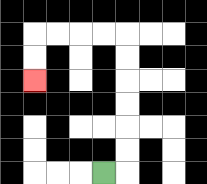{'start': '[4, 7]', 'end': '[1, 3]', 'path_directions': 'R,U,U,U,U,U,U,L,L,L,L,D,D', 'path_coordinates': '[[4, 7], [5, 7], [5, 6], [5, 5], [5, 4], [5, 3], [5, 2], [5, 1], [4, 1], [3, 1], [2, 1], [1, 1], [1, 2], [1, 3]]'}